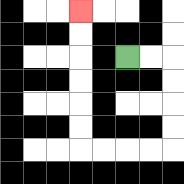{'start': '[5, 2]', 'end': '[3, 0]', 'path_directions': 'R,R,D,D,D,D,L,L,L,L,U,U,U,U,U,U', 'path_coordinates': '[[5, 2], [6, 2], [7, 2], [7, 3], [7, 4], [7, 5], [7, 6], [6, 6], [5, 6], [4, 6], [3, 6], [3, 5], [3, 4], [3, 3], [3, 2], [3, 1], [3, 0]]'}